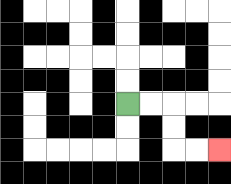{'start': '[5, 4]', 'end': '[9, 6]', 'path_directions': 'R,R,D,D,R,R', 'path_coordinates': '[[5, 4], [6, 4], [7, 4], [7, 5], [7, 6], [8, 6], [9, 6]]'}